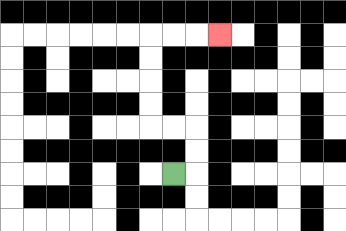{'start': '[7, 7]', 'end': '[9, 1]', 'path_directions': 'R,U,U,L,L,U,U,U,U,R,R,R', 'path_coordinates': '[[7, 7], [8, 7], [8, 6], [8, 5], [7, 5], [6, 5], [6, 4], [6, 3], [6, 2], [6, 1], [7, 1], [8, 1], [9, 1]]'}